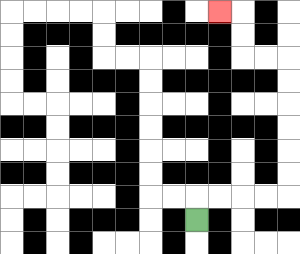{'start': '[8, 9]', 'end': '[9, 0]', 'path_directions': 'U,R,R,R,R,U,U,U,U,U,U,L,L,U,U,L', 'path_coordinates': '[[8, 9], [8, 8], [9, 8], [10, 8], [11, 8], [12, 8], [12, 7], [12, 6], [12, 5], [12, 4], [12, 3], [12, 2], [11, 2], [10, 2], [10, 1], [10, 0], [9, 0]]'}